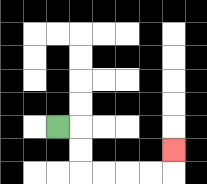{'start': '[2, 5]', 'end': '[7, 6]', 'path_directions': 'R,D,D,R,R,R,R,U', 'path_coordinates': '[[2, 5], [3, 5], [3, 6], [3, 7], [4, 7], [5, 7], [6, 7], [7, 7], [7, 6]]'}